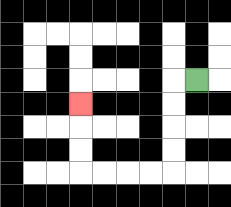{'start': '[8, 3]', 'end': '[3, 4]', 'path_directions': 'L,D,D,D,D,L,L,L,L,U,U,U', 'path_coordinates': '[[8, 3], [7, 3], [7, 4], [7, 5], [7, 6], [7, 7], [6, 7], [5, 7], [4, 7], [3, 7], [3, 6], [3, 5], [3, 4]]'}